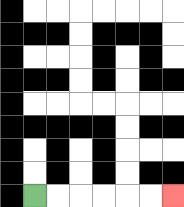{'start': '[1, 8]', 'end': '[7, 8]', 'path_directions': 'R,R,R,R,R,R', 'path_coordinates': '[[1, 8], [2, 8], [3, 8], [4, 8], [5, 8], [6, 8], [7, 8]]'}